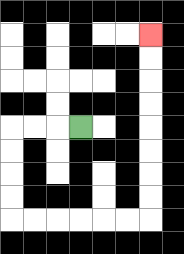{'start': '[3, 5]', 'end': '[6, 1]', 'path_directions': 'L,L,L,D,D,D,D,R,R,R,R,R,R,U,U,U,U,U,U,U,U', 'path_coordinates': '[[3, 5], [2, 5], [1, 5], [0, 5], [0, 6], [0, 7], [0, 8], [0, 9], [1, 9], [2, 9], [3, 9], [4, 9], [5, 9], [6, 9], [6, 8], [6, 7], [6, 6], [6, 5], [6, 4], [6, 3], [6, 2], [6, 1]]'}